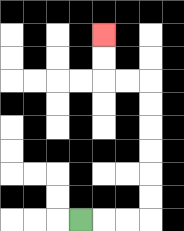{'start': '[3, 9]', 'end': '[4, 1]', 'path_directions': 'R,R,R,U,U,U,U,U,U,L,L,U,U', 'path_coordinates': '[[3, 9], [4, 9], [5, 9], [6, 9], [6, 8], [6, 7], [6, 6], [6, 5], [6, 4], [6, 3], [5, 3], [4, 3], [4, 2], [4, 1]]'}